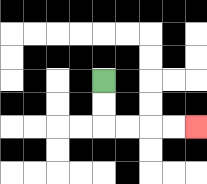{'start': '[4, 3]', 'end': '[8, 5]', 'path_directions': 'D,D,R,R,R,R', 'path_coordinates': '[[4, 3], [4, 4], [4, 5], [5, 5], [6, 5], [7, 5], [8, 5]]'}